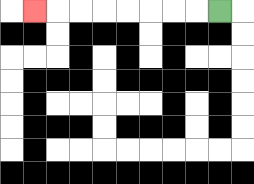{'start': '[9, 0]', 'end': '[1, 0]', 'path_directions': 'L,L,L,L,L,L,L,L', 'path_coordinates': '[[9, 0], [8, 0], [7, 0], [6, 0], [5, 0], [4, 0], [3, 0], [2, 0], [1, 0]]'}